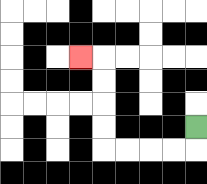{'start': '[8, 5]', 'end': '[3, 2]', 'path_directions': 'D,L,L,L,L,U,U,U,U,L', 'path_coordinates': '[[8, 5], [8, 6], [7, 6], [6, 6], [5, 6], [4, 6], [4, 5], [4, 4], [4, 3], [4, 2], [3, 2]]'}